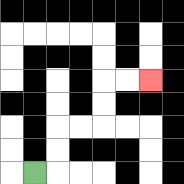{'start': '[1, 7]', 'end': '[6, 3]', 'path_directions': 'R,U,U,R,R,U,U,R,R', 'path_coordinates': '[[1, 7], [2, 7], [2, 6], [2, 5], [3, 5], [4, 5], [4, 4], [4, 3], [5, 3], [6, 3]]'}